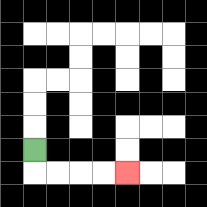{'start': '[1, 6]', 'end': '[5, 7]', 'path_directions': 'D,R,R,R,R', 'path_coordinates': '[[1, 6], [1, 7], [2, 7], [3, 7], [4, 7], [5, 7]]'}